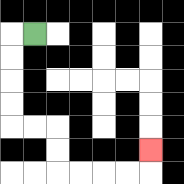{'start': '[1, 1]', 'end': '[6, 6]', 'path_directions': 'L,D,D,D,D,R,R,D,D,R,R,R,R,U', 'path_coordinates': '[[1, 1], [0, 1], [0, 2], [0, 3], [0, 4], [0, 5], [1, 5], [2, 5], [2, 6], [2, 7], [3, 7], [4, 7], [5, 7], [6, 7], [6, 6]]'}